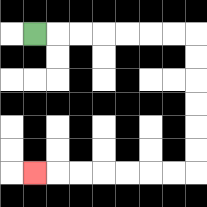{'start': '[1, 1]', 'end': '[1, 7]', 'path_directions': 'R,R,R,R,R,R,R,D,D,D,D,D,D,L,L,L,L,L,L,L', 'path_coordinates': '[[1, 1], [2, 1], [3, 1], [4, 1], [5, 1], [6, 1], [7, 1], [8, 1], [8, 2], [8, 3], [8, 4], [8, 5], [8, 6], [8, 7], [7, 7], [6, 7], [5, 7], [4, 7], [3, 7], [2, 7], [1, 7]]'}